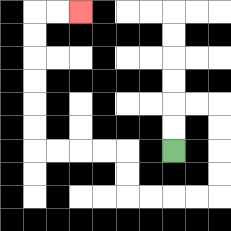{'start': '[7, 6]', 'end': '[3, 0]', 'path_directions': 'U,U,R,R,D,D,D,D,L,L,L,L,U,U,L,L,L,L,U,U,U,U,U,U,R,R', 'path_coordinates': '[[7, 6], [7, 5], [7, 4], [8, 4], [9, 4], [9, 5], [9, 6], [9, 7], [9, 8], [8, 8], [7, 8], [6, 8], [5, 8], [5, 7], [5, 6], [4, 6], [3, 6], [2, 6], [1, 6], [1, 5], [1, 4], [1, 3], [1, 2], [1, 1], [1, 0], [2, 0], [3, 0]]'}